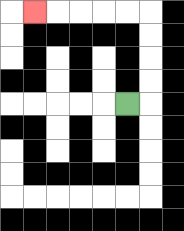{'start': '[5, 4]', 'end': '[1, 0]', 'path_directions': 'R,U,U,U,U,L,L,L,L,L', 'path_coordinates': '[[5, 4], [6, 4], [6, 3], [6, 2], [6, 1], [6, 0], [5, 0], [4, 0], [3, 0], [2, 0], [1, 0]]'}